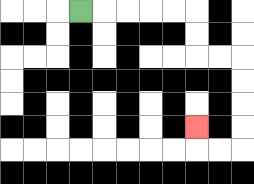{'start': '[3, 0]', 'end': '[8, 5]', 'path_directions': 'R,R,R,R,R,D,D,R,R,D,D,D,D,L,L,U', 'path_coordinates': '[[3, 0], [4, 0], [5, 0], [6, 0], [7, 0], [8, 0], [8, 1], [8, 2], [9, 2], [10, 2], [10, 3], [10, 4], [10, 5], [10, 6], [9, 6], [8, 6], [8, 5]]'}